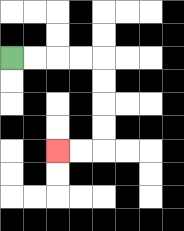{'start': '[0, 2]', 'end': '[2, 6]', 'path_directions': 'R,R,R,R,D,D,D,D,L,L', 'path_coordinates': '[[0, 2], [1, 2], [2, 2], [3, 2], [4, 2], [4, 3], [4, 4], [4, 5], [4, 6], [3, 6], [2, 6]]'}